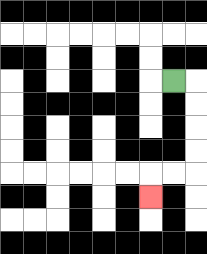{'start': '[7, 3]', 'end': '[6, 8]', 'path_directions': 'R,D,D,D,D,L,L,D', 'path_coordinates': '[[7, 3], [8, 3], [8, 4], [8, 5], [8, 6], [8, 7], [7, 7], [6, 7], [6, 8]]'}